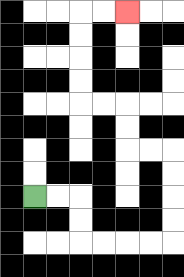{'start': '[1, 8]', 'end': '[5, 0]', 'path_directions': 'R,R,D,D,R,R,R,R,U,U,U,U,L,L,U,U,L,L,U,U,U,U,R,R', 'path_coordinates': '[[1, 8], [2, 8], [3, 8], [3, 9], [3, 10], [4, 10], [5, 10], [6, 10], [7, 10], [7, 9], [7, 8], [7, 7], [7, 6], [6, 6], [5, 6], [5, 5], [5, 4], [4, 4], [3, 4], [3, 3], [3, 2], [3, 1], [3, 0], [4, 0], [5, 0]]'}